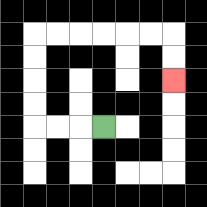{'start': '[4, 5]', 'end': '[7, 3]', 'path_directions': 'L,L,L,U,U,U,U,R,R,R,R,R,R,D,D', 'path_coordinates': '[[4, 5], [3, 5], [2, 5], [1, 5], [1, 4], [1, 3], [1, 2], [1, 1], [2, 1], [3, 1], [4, 1], [5, 1], [6, 1], [7, 1], [7, 2], [7, 3]]'}